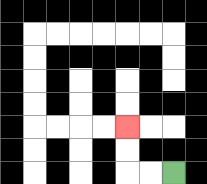{'start': '[7, 7]', 'end': '[5, 5]', 'path_directions': 'L,L,U,U', 'path_coordinates': '[[7, 7], [6, 7], [5, 7], [5, 6], [5, 5]]'}